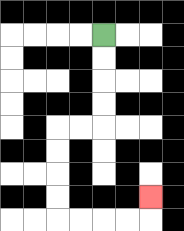{'start': '[4, 1]', 'end': '[6, 8]', 'path_directions': 'D,D,D,D,L,L,D,D,D,D,R,R,R,R,U', 'path_coordinates': '[[4, 1], [4, 2], [4, 3], [4, 4], [4, 5], [3, 5], [2, 5], [2, 6], [2, 7], [2, 8], [2, 9], [3, 9], [4, 9], [5, 9], [6, 9], [6, 8]]'}